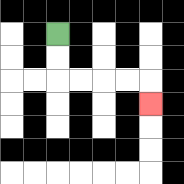{'start': '[2, 1]', 'end': '[6, 4]', 'path_directions': 'D,D,R,R,R,R,D', 'path_coordinates': '[[2, 1], [2, 2], [2, 3], [3, 3], [4, 3], [5, 3], [6, 3], [6, 4]]'}